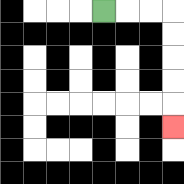{'start': '[4, 0]', 'end': '[7, 5]', 'path_directions': 'R,R,R,D,D,D,D,D', 'path_coordinates': '[[4, 0], [5, 0], [6, 0], [7, 0], [7, 1], [7, 2], [7, 3], [7, 4], [7, 5]]'}